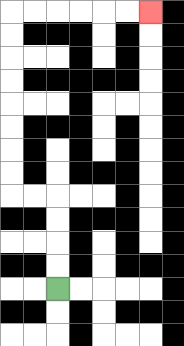{'start': '[2, 12]', 'end': '[6, 0]', 'path_directions': 'U,U,U,U,L,L,U,U,U,U,U,U,U,U,R,R,R,R,R,R', 'path_coordinates': '[[2, 12], [2, 11], [2, 10], [2, 9], [2, 8], [1, 8], [0, 8], [0, 7], [0, 6], [0, 5], [0, 4], [0, 3], [0, 2], [0, 1], [0, 0], [1, 0], [2, 0], [3, 0], [4, 0], [5, 0], [6, 0]]'}